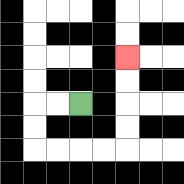{'start': '[3, 4]', 'end': '[5, 2]', 'path_directions': 'L,L,D,D,R,R,R,R,U,U,U,U', 'path_coordinates': '[[3, 4], [2, 4], [1, 4], [1, 5], [1, 6], [2, 6], [3, 6], [4, 6], [5, 6], [5, 5], [5, 4], [5, 3], [5, 2]]'}